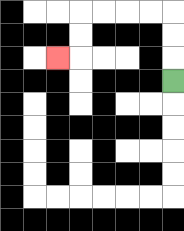{'start': '[7, 3]', 'end': '[2, 2]', 'path_directions': 'U,U,U,L,L,L,L,D,D,L', 'path_coordinates': '[[7, 3], [7, 2], [7, 1], [7, 0], [6, 0], [5, 0], [4, 0], [3, 0], [3, 1], [3, 2], [2, 2]]'}